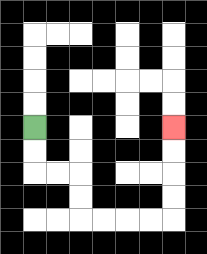{'start': '[1, 5]', 'end': '[7, 5]', 'path_directions': 'D,D,R,R,D,D,R,R,R,R,U,U,U,U', 'path_coordinates': '[[1, 5], [1, 6], [1, 7], [2, 7], [3, 7], [3, 8], [3, 9], [4, 9], [5, 9], [6, 9], [7, 9], [7, 8], [7, 7], [7, 6], [7, 5]]'}